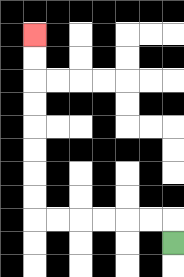{'start': '[7, 10]', 'end': '[1, 1]', 'path_directions': 'U,L,L,L,L,L,L,U,U,U,U,U,U,U,U', 'path_coordinates': '[[7, 10], [7, 9], [6, 9], [5, 9], [4, 9], [3, 9], [2, 9], [1, 9], [1, 8], [1, 7], [1, 6], [1, 5], [1, 4], [1, 3], [1, 2], [1, 1]]'}